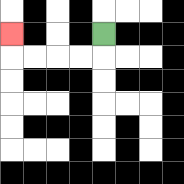{'start': '[4, 1]', 'end': '[0, 1]', 'path_directions': 'D,L,L,L,L,U', 'path_coordinates': '[[4, 1], [4, 2], [3, 2], [2, 2], [1, 2], [0, 2], [0, 1]]'}